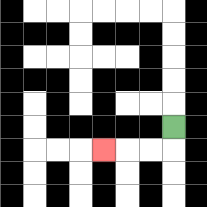{'start': '[7, 5]', 'end': '[4, 6]', 'path_directions': 'D,L,L,L', 'path_coordinates': '[[7, 5], [7, 6], [6, 6], [5, 6], [4, 6]]'}